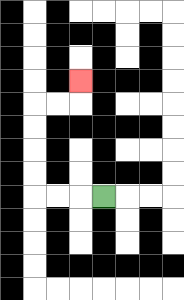{'start': '[4, 8]', 'end': '[3, 3]', 'path_directions': 'L,L,L,U,U,U,U,R,R,U', 'path_coordinates': '[[4, 8], [3, 8], [2, 8], [1, 8], [1, 7], [1, 6], [1, 5], [1, 4], [2, 4], [3, 4], [3, 3]]'}